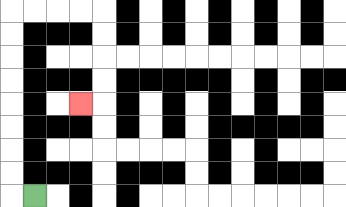{'start': '[1, 8]', 'end': '[3, 4]', 'path_directions': 'L,U,U,U,U,U,U,U,U,R,R,R,R,D,D,D,D,L', 'path_coordinates': '[[1, 8], [0, 8], [0, 7], [0, 6], [0, 5], [0, 4], [0, 3], [0, 2], [0, 1], [0, 0], [1, 0], [2, 0], [3, 0], [4, 0], [4, 1], [4, 2], [4, 3], [4, 4], [3, 4]]'}